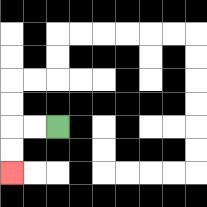{'start': '[2, 5]', 'end': '[0, 7]', 'path_directions': 'L,L,D,D', 'path_coordinates': '[[2, 5], [1, 5], [0, 5], [0, 6], [0, 7]]'}